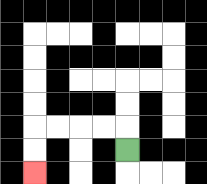{'start': '[5, 6]', 'end': '[1, 7]', 'path_directions': 'U,L,L,L,L,D,D', 'path_coordinates': '[[5, 6], [5, 5], [4, 5], [3, 5], [2, 5], [1, 5], [1, 6], [1, 7]]'}